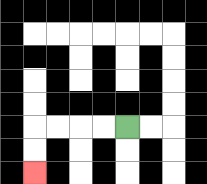{'start': '[5, 5]', 'end': '[1, 7]', 'path_directions': 'L,L,L,L,D,D', 'path_coordinates': '[[5, 5], [4, 5], [3, 5], [2, 5], [1, 5], [1, 6], [1, 7]]'}